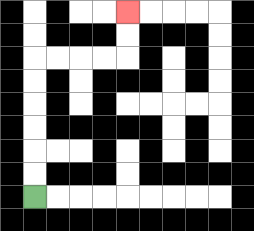{'start': '[1, 8]', 'end': '[5, 0]', 'path_directions': 'U,U,U,U,U,U,R,R,R,R,U,U', 'path_coordinates': '[[1, 8], [1, 7], [1, 6], [1, 5], [1, 4], [1, 3], [1, 2], [2, 2], [3, 2], [4, 2], [5, 2], [5, 1], [5, 0]]'}